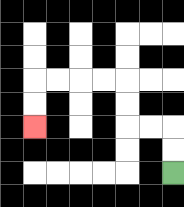{'start': '[7, 7]', 'end': '[1, 5]', 'path_directions': 'U,U,L,L,U,U,L,L,L,L,D,D', 'path_coordinates': '[[7, 7], [7, 6], [7, 5], [6, 5], [5, 5], [5, 4], [5, 3], [4, 3], [3, 3], [2, 3], [1, 3], [1, 4], [1, 5]]'}